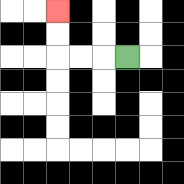{'start': '[5, 2]', 'end': '[2, 0]', 'path_directions': 'L,L,L,U,U', 'path_coordinates': '[[5, 2], [4, 2], [3, 2], [2, 2], [2, 1], [2, 0]]'}